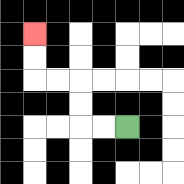{'start': '[5, 5]', 'end': '[1, 1]', 'path_directions': 'L,L,U,U,L,L,U,U', 'path_coordinates': '[[5, 5], [4, 5], [3, 5], [3, 4], [3, 3], [2, 3], [1, 3], [1, 2], [1, 1]]'}